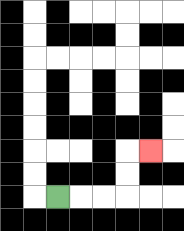{'start': '[2, 8]', 'end': '[6, 6]', 'path_directions': 'R,R,R,U,U,R', 'path_coordinates': '[[2, 8], [3, 8], [4, 8], [5, 8], [5, 7], [5, 6], [6, 6]]'}